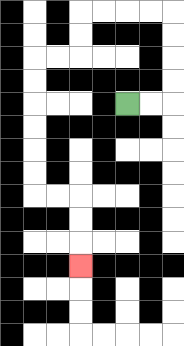{'start': '[5, 4]', 'end': '[3, 11]', 'path_directions': 'R,R,U,U,U,U,L,L,L,L,D,D,L,L,D,D,D,D,D,D,R,R,D,D,D', 'path_coordinates': '[[5, 4], [6, 4], [7, 4], [7, 3], [7, 2], [7, 1], [7, 0], [6, 0], [5, 0], [4, 0], [3, 0], [3, 1], [3, 2], [2, 2], [1, 2], [1, 3], [1, 4], [1, 5], [1, 6], [1, 7], [1, 8], [2, 8], [3, 8], [3, 9], [3, 10], [3, 11]]'}